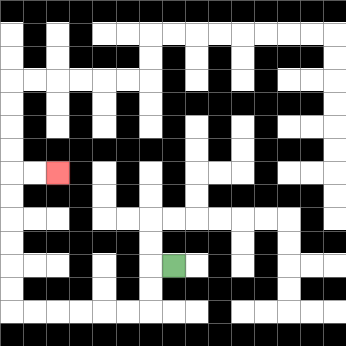{'start': '[7, 11]', 'end': '[2, 7]', 'path_directions': 'L,D,D,L,L,L,L,L,L,U,U,U,U,U,U,R,R', 'path_coordinates': '[[7, 11], [6, 11], [6, 12], [6, 13], [5, 13], [4, 13], [3, 13], [2, 13], [1, 13], [0, 13], [0, 12], [0, 11], [0, 10], [0, 9], [0, 8], [0, 7], [1, 7], [2, 7]]'}